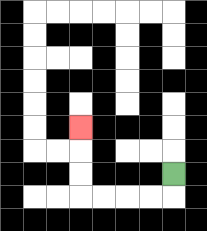{'start': '[7, 7]', 'end': '[3, 5]', 'path_directions': 'D,L,L,L,L,U,U,U', 'path_coordinates': '[[7, 7], [7, 8], [6, 8], [5, 8], [4, 8], [3, 8], [3, 7], [3, 6], [3, 5]]'}